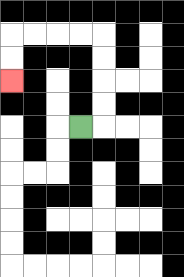{'start': '[3, 5]', 'end': '[0, 3]', 'path_directions': 'R,U,U,U,U,L,L,L,L,D,D', 'path_coordinates': '[[3, 5], [4, 5], [4, 4], [4, 3], [4, 2], [4, 1], [3, 1], [2, 1], [1, 1], [0, 1], [0, 2], [0, 3]]'}